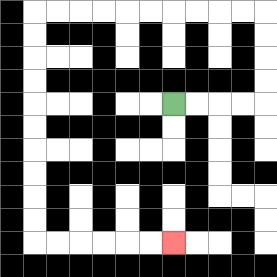{'start': '[7, 4]', 'end': '[7, 10]', 'path_directions': 'R,R,R,R,U,U,U,U,L,L,L,L,L,L,L,L,L,L,D,D,D,D,D,D,D,D,D,D,R,R,R,R,R,R', 'path_coordinates': '[[7, 4], [8, 4], [9, 4], [10, 4], [11, 4], [11, 3], [11, 2], [11, 1], [11, 0], [10, 0], [9, 0], [8, 0], [7, 0], [6, 0], [5, 0], [4, 0], [3, 0], [2, 0], [1, 0], [1, 1], [1, 2], [1, 3], [1, 4], [1, 5], [1, 6], [1, 7], [1, 8], [1, 9], [1, 10], [2, 10], [3, 10], [4, 10], [5, 10], [6, 10], [7, 10]]'}